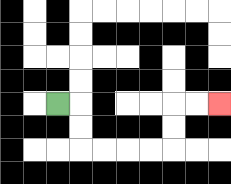{'start': '[2, 4]', 'end': '[9, 4]', 'path_directions': 'R,D,D,R,R,R,R,U,U,R,R', 'path_coordinates': '[[2, 4], [3, 4], [3, 5], [3, 6], [4, 6], [5, 6], [6, 6], [7, 6], [7, 5], [7, 4], [8, 4], [9, 4]]'}